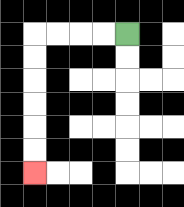{'start': '[5, 1]', 'end': '[1, 7]', 'path_directions': 'L,L,L,L,D,D,D,D,D,D', 'path_coordinates': '[[5, 1], [4, 1], [3, 1], [2, 1], [1, 1], [1, 2], [1, 3], [1, 4], [1, 5], [1, 6], [1, 7]]'}